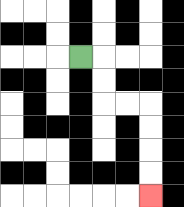{'start': '[3, 2]', 'end': '[6, 8]', 'path_directions': 'R,D,D,R,R,D,D,D,D', 'path_coordinates': '[[3, 2], [4, 2], [4, 3], [4, 4], [5, 4], [6, 4], [6, 5], [6, 6], [6, 7], [6, 8]]'}